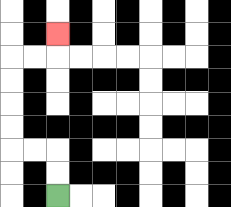{'start': '[2, 8]', 'end': '[2, 1]', 'path_directions': 'U,U,L,L,U,U,U,U,R,R,U', 'path_coordinates': '[[2, 8], [2, 7], [2, 6], [1, 6], [0, 6], [0, 5], [0, 4], [0, 3], [0, 2], [1, 2], [2, 2], [2, 1]]'}